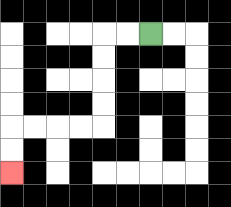{'start': '[6, 1]', 'end': '[0, 7]', 'path_directions': 'L,L,D,D,D,D,L,L,L,L,D,D', 'path_coordinates': '[[6, 1], [5, 1], [4, 1], [4, 2], [4, 3], [4, 4], [4, 5], [3, 5], [2, 5], [1, 5], [0, 5], [0, 6], [0, 7]]'}